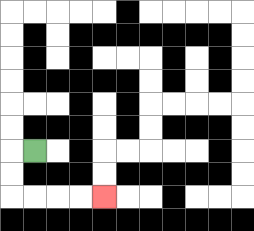{'start': '[1, 6]', 'end': '[4, 8]', 'path_directions': 'L,D,D,R,R,R,R', 'path_coordinates': '[[1, 6], [0, 6], [0, 7], [0, 8], [1, 8], [2, 8], [3, 8], [4, 8]]'}